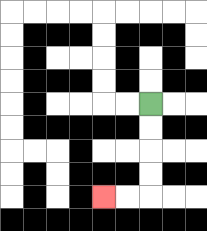{'start': '[6, 4]', 'end': '[4, 8]', 'path_directions': 'D,D,D,D,L,L', 'path_coordinates': '[[6, 4], [6, 5], [6, 6], [6, 7], [6, 8], [5, 8], [4, 8]]'}